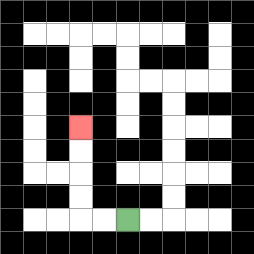{'start': '[5, 9]', 'end': '[3, 5]', 'path_directions': 'L,L,U,U,U,U', 'path_coordinates': '[[5, 9], [4, 9], [3, 9], [3, 8], [3, 7], [3, 6], [3, 5]]'}